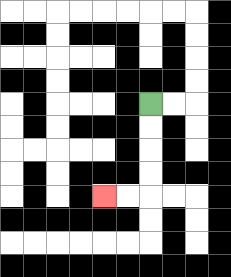{'start': '[6, 4]', 'end': '[4, 8]', 'path_directions': 'D,D,D,D,L,L', 'path_coordinates': '[[6, 4], [6, 5], [6, 6], [6, 7], [6, 8], [5, 8], [4, 8]]'}